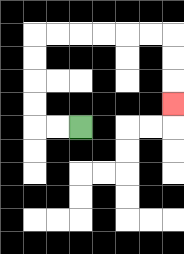{'start': '[3, 5]', 'end': '[7, 4]', 'path_directions': 'L,L,U,U,U,U,R,R,R,R,R,R,D,D,D', 'path_coordinates': '[[3, 5], [2, 5], [1, 5], [1, 4], [1, 3], [1, 2], [1, 1], [2, 1], [3, 1], [4, 1], [5, 1], [6, 1], [7, 1], [7, 2], [7, 3], [7, 4]]'}